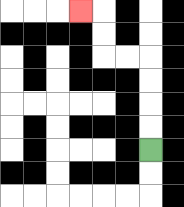{'start': '[6, 6]', 'end': '[3, 0]', 'path_directions': 'U,U,U,U,L,L,U,U,L', 'path_coordinates': '[[6, 6], [6, 5], [6, 4], [6, 3], [6, 2], [5, 2], [4, 2], [4, 1], [4, 0], [3, 0]]'}